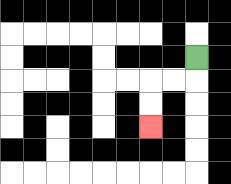{'start': '[8, 2]', 'end': '[6, 5]', 'path_directions': 'D,L,L,D,D', 'path_coordinates': '[[8, 2], [8, 3], [7, 3], [6, 3], [6, 4], [6, 5]]'}